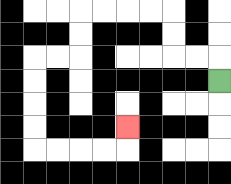{'start': '[9, 3]', 'end': '[5, 5]', 'path_directions': 'U,L,L,U,U,L,L,L,L,D,D,L,L,D,D,D,D,R,R,R,R,U', 'path_coordinates': '[[9, 3], [9, 2], [8, 2], [7, 2], [7, 1], [7, 0], [6, 0], [5, 0], [4, 0], [3, 0], [3, 1], [3, 2], [2, 2], [1, 2], [1, 3], [1, 4], [1, 5], [1, 6], [2, 6], [3, 6], [4, 6], [5, 6], [5, 5]]'}